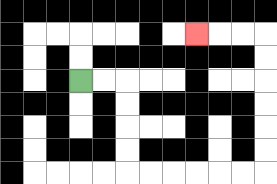{'start': '[3, 3]', 'end': '[8, 1]', 'path_directions': 'R,R,D,D,D,D,R,R,R,R,R,R,U,U,U,U,U,U,L,L,L', 'path_coordinates': '[[3, 3], [4, 3], [5, 3], [5, 4], [5, 5], [5, 6], [5, 7], [6, 7], [7, 7], [8, 7], [9, 7], [10, 7], [11, 7], [11, 6], [11, 5], [11, 4], [11, 3], [11, 2], [11, 1], [10, 1], [9, 1], [8, 1]]'}